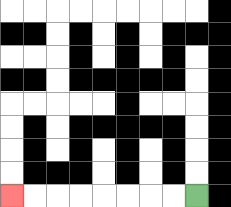{'start': '[8, 8]', 'end': '[0, 8]', 'path_directions': 'L,L,L,L,L,L,L,L', 'path_coordinates': '[[8, 8], [7, 8], [6, 8], [5, 8], [4, 8], [3, 8], [2, 8], [1, 8], [0, 8]]'}